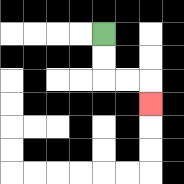{'start': '[4, 1]', 'end': '[6, 4]', 'path_directions': 'D,D,R,R,D', 'path_coordinates': '[[4, 1], [4, 2], [4, 3], [5, 3], [6, 3], [6, 4]]'}